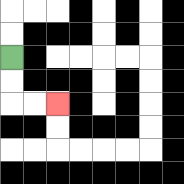{'start': '[0, 2]', 'end': '[2, 4]', 'path_directions': 'D,D,R,R', 'path_coordinates': '[[0, 2], [0, 3], [0, 4], [1, 4], [2, 4]]'}